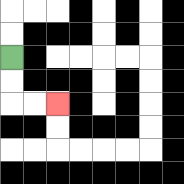{'start': '[0, 2]', 'end': '[2, 4]', 'path_directions': 'D,D,R,R', 'path_coordinates': '[[0, 2], [0, 3], [0, 4], [1, 4], [2, 4]]'}